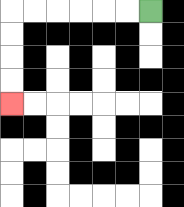{'start': '[6, 0]', 'end': '[0, 4]', 'path_directions': 'L,L,L,L,L,L,D,D,D,D', 'path_coordinates': '[[6, 0], [5, 0], [4, 0], [3, 0], [2, 0], [1, 0], [0, 0], [0, 1], [0, 2], [0, 3], [0, 4]]'}